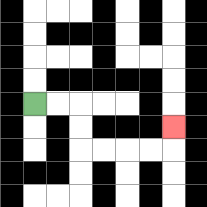{'start': '[1, 4]', 'end': '[7, 5]', 'path_directions': 'R,R,D,D,R,R,R,R,U', 'path_coordinates': '[[1, 4], [2, 4], [3, 4], [3, 5], [3, 6], [4, 6], [5, 6], [6, 6], [7, 6], [7, 5]]'}